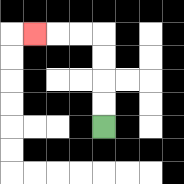{'start': '[4, 5]', 'end': '[1, 1]', 'path_directions': 'U,U,U,U,L,L,L', 'path_coordinates': '[[4, 5], [4, 4], [4, 3], [4, 2], [4, 1], [3, 1], [2, 1], [1, 1]]'}